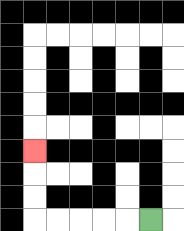{'start': '[6, 9]', 'end': '[1, 6]', 'path_directions': 'L,L,L,L,L,U,U,U', 'path_coordinates': '[[6, 9], [5, 9], [4, 9], [3, 9], [2, 9], [1, 9], [1, 8], [1, 7], [1, 6]]'}